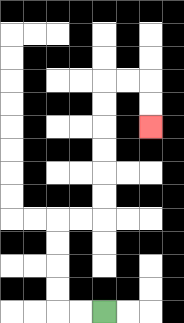{'start': '[4, 13]', 'end': '[6, 5]', 'path_directions': 'L,L,U,U,U,U,R,R,U,U,U,U,U,U,R,R,D,D', 'path_coordinates': '[[4, 13], [3, 13], [2, 13], [2, 12], [2, 11], [2, 10], [2, 9], [3, 9], [4, 9], [4, 8], [4, 7], [4, 6], [4, 5], [4, 4], [4, 3], [5, 3], [6, 3], [6, 4], [6, 5]]'}